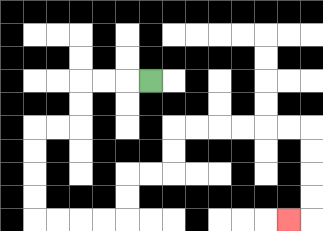{'start': '[6, 3]', 'end': '[12, 9]', 'path_directions': 'L,L,L,D,D,L,L,D,D,D,D,R,R,R,R,U,U,R,R,U,U,R,R,R,R,R,R,D,D,D,D,L', 'path_coordinates': '[[6, 3], [5, 3], [4, 3], [3, 3], [3, 4], [3, 5], [2, 5], [1, 5], [1, 6], [1, 7], [1, 8], [1, 9], [2, 9], [3, 9], [4, 9], [5, 9], [5, 8], [5, 7], [6, 7], [7, 7], [7, 6], [7, 5], [8, 5], [9, 5], [10, 5], [11, 5], [12, 5], [13, 5], [13, 6], [13, 7], [13, 8], [13, 9], [12, 9]]'}